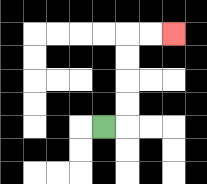{'start': '[4, 5]', 'end': '[7, 1]', 'path_directions': 'R,U,U,U,U,R,R', 'path_coordinates': '[[4, 5], [5, 5], [5, 4], [5, 3], [5, 2], [5, 1], [6, 1], [7, 1]]'}